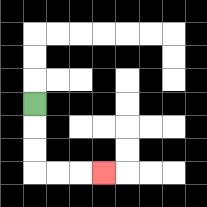{'start': '[1, 4]', 'end': '[4, 7]', 'path_directions': 'D,D,D,R,R,R', 'path_coordinates': '[[1, 4], [1, 5], [1, 6], [1, 7], [2, 7], [3, 7], [4, 7]]'}